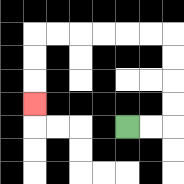{'start': '[5, 5]', 'end': '[1, 4]', 'path_directions': 'R,R,U,U,U,U,L,L,L,L,L,L,D,D,D', 'path_coordinates': '[[5, 5], [6, 5], [7, 5], [7, 4], [7, 3], [7, 2], [7, 1], [6, 1], [5, 1], [4, 1], [3, 1], [2, 1], [1, 1], [1, 2], [1, 3], [1, 4]]'}